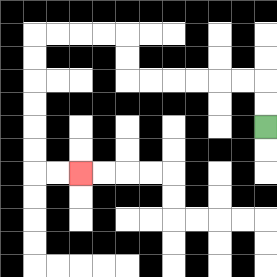{'start': '[11, 5]', 'end': '[3, 7]', 'path_directions': 'U,U,L,L,L,L,L,L,U,U,L,L,L,L,D,D,D,D,D,D,R,R', 'path_coordinates': '[[11, 5], [11, 4], [11, 3], [10, 3], [9, 3], [8, 3], [7, 3], [6, 3], [5, 3], [5, 2], [5, 1], [4, 1], [3, 1], [2, 1], [1, 1], [1, 2], [1, 3], [1, 4], [1, 5], [1, 6], [1, 7], [2, 7], [3, 7]]'}